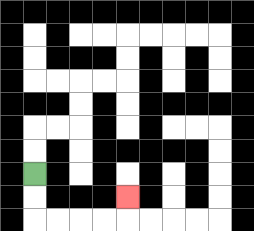{'start': '[1, 7]', 'end': '[5, 8]', 'path_directions': 'D,D,R,R,R,R,U', 'path_coordinates': '[[1, 7], [1, 8], [1, 9], [2, 9], [3, 9], [4, 9], [5, 9], [5, 8]]'}